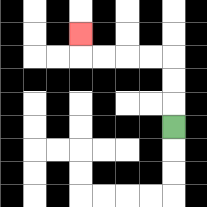{'start': '[7, 5]', 'end': '[3, 1]', 'path_directions': 'U,U,U,L,L,L,L,U', 'path_coordinates': '[[7, 5], [7, 4], [7, 3], [7, 2], [6, 2], [5, 2], [4, 2], [3, 2], [3, 1]]'}